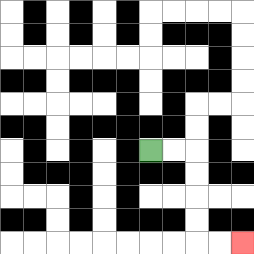{'start': '[6, 6]', 'end': '[10, 10]', 'path_directions': 'R,R,D,D,D,D,R,R', 'path_coordinates': '[[6, 6], [7, 6], [8, 6], [8, 7], [8, 8], [8, 9], [8, 10], [9, 10], [10, 10]]'}